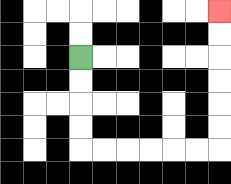{'start': '[3, 2]', 'end': '[9, 0]', 'path_directions': 'D,D,D,D,R,R,R,R,R,R,U,U,U,U,U,U', 'path_coordinates': '[[3, 2], [3, 3], [3, 4], [3, 5], [3, 6], [4, 6], [5, 6], [6, 6], [7, 6], [8, 6], [9, 6], [9, 5], [9, 4], [9, 3], [9, 2], [9, 1], [9, 0]]'}